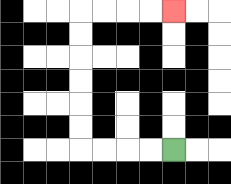{'start': '[7, 6]', 'end': '[7, 0]', 'path_directions': 'L,L,L,L,U,U,U,U,U,U,R,R,R,R', 'path_coordinates': '[[7, 6], [6, 6], [5, 6], [4, 6], [3, 6], [3, 5], [3, 4], [3, 3], [3, 2], [3, 1], [3, 0], [4, 0], [5, 0], [6, 0], [7, 0]]'}